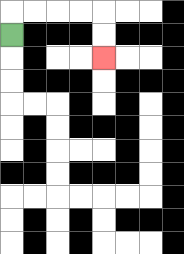{'start': '[0, 1]', 'end': '[4, 2]', 'path_directions': 'U,R,R,R,R,D,D', 'path_coordinates': '[[0, 1], [0, 0], [1, 0], [2, 0], [3, 0], [4, 0], [4, 1], [4, 2]]'}